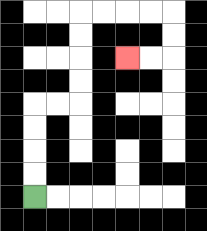{'start': '[1, 8]', 'end': '[5, 2]', 'path_directions': 'U,U,U,U,R,R,U,U,U,U,R,R,R,R,D,D,L,L', 'path_coordinates': '[[1, 8], [1, 7], [1, 6], [1, 5], [1, 4], [2, 4], [3, 4], [3, 3], [3, 2], [3, 1], [3, 0], [4, 0], [5, 0], [6, 0], [7, 0], [7, 1], [7, 2], [6, 2], [5, 2]]'}